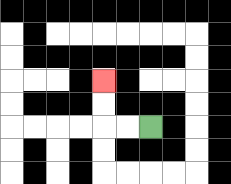{'start': '[6, 5]', 'end': '[4, 3]', 'path_directions': 'L,L,U,U', 'path_coordinates': '[[6, 5], [5, 5], [4, 5], [4, 4], [4, 3]]'}